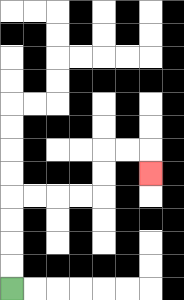{'start': '[0, 12]', 'end': '[6, 7]', 'path_directions': 'U,U,U,U,R,R,R,R,U,U,R,R,D', 'path_coordinates': '[[0, 12], [0, 11], [0, 10], [0, 9], [0, 8], [1, 8], [2, 8], [3, 8], [4, 8], [4, 7], [4, 6], [5, 6], [6, 6], [6, 7]]'}